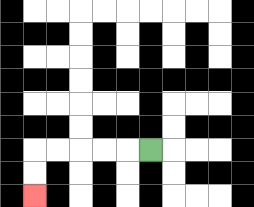{'start': '[6, 6]', 'end': '[1, 8]', 'path_directions': 'L,L,L,L,L,D,D', 'path_coordinates': '[[6, 6], [5, 6], [4, 6], [3, 6], [2, 6], [1, 6], [1, 7], [1, 8]]'}